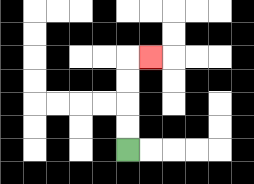{'start': '[5, 6]', 'end': '[6, 2]', 'path_directions': 'U,U,U,U,R', 'path_coordinates': '[[5, 6], [5, 5], [5, 4], [5, 3], [5, 2], [6, 2]]'}